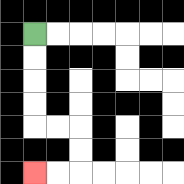{'start': '[1, 1]', 'end': '[1, 7]', 'path_directions': 'D,D,D,D,R,R,D,D,L,L', 'path_coordinates': '[[1, 1], [1, 2], [1, 3], [1, 4], [1, 5], [2, 5], [3, 5], [3, 6], [3, 7], [2, 7], [1, 7]]'}